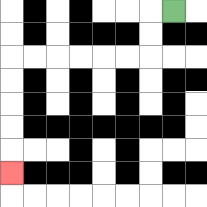{'start': '[7, 0]', 'end': '[0, 7]', 'path_directions': 'L,D,D,L,L,L,L,L,L,D,D,D,D,D', 'path_coordinates': '[[7, 0], [6, 0], [6, 1], [6, 2], [5, 2], [4, 2], [3, 2], [2, 2], [1, 2], [0, 2], [0, 3], [0, 4], [0, 5], [0, 6], [0, 7]]'}